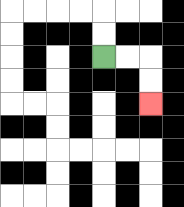{'start': '[4, 2]', 'end': '[6, 4]', 'path_directions': 'R,R,D,D', 'path_coordinates': '[[4, 2], [5, 2], [6, 2], [6, 3], [6, 4]]'}